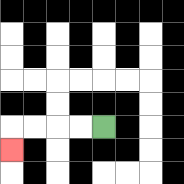{'start': '[4, 5]', 'end': '[0, 6]', 'path_directions': 'L,L,L,L,D', 'path_coordinates': '[[4, 5], [3, 5], [2, 5], [1, 5], [0, 5], [0, 6]]'}